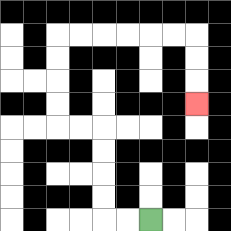{'start': '[6, 9]', 'end': '[8, 4]', 'path_directions': 'L,L,U,U,U,U,L,L,U,U,U,U,R,R,R,R,R,R,D,D,D', 'path_coordinates': '[[6, 9], [5, 9], [4, 9], [4, 8], [4, 7], [4, 6], [4, 5], [3, 5], [2, 5], [2, 4], [2, 3], [2, 2], [2, 1], [3, 1], [4, 1], [5, 1], [6, 1], [7, 1], [8, 1], [8, 2], [8, 3], [8, 4]]'}